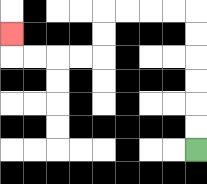{'start': '[8, 6]', 'end': '[0, 1]', 'path_directions': 'U,U,U,U,U,U,L,L,L,L,D,D,L,L,L,L,U', 'path_coordinates': '[[8, 6], [8, 5], [8, 4], [8, 3], [8, 2], [8, 1], [8, 0], [7, 0], [6, 0], [5, 0], [4, 0], [4, 1], [4, 2], [3, 2], [2, 2], [1, 2], [0, 2], [0, 1]]'}